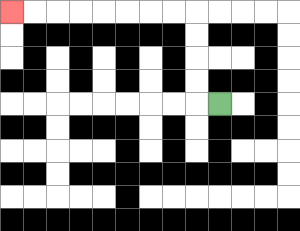{'start': '[9, 4]', 'end': '[0, 0]', 'path_directions': 'L,U,U,U,U,L,L,L,L,L,L,L,L', 'path_coordinates': '[[9, 4], [8, 4], [8, 3], [8, 2], [8, 1], [8, 0], [7, 0], [6, 0], [5, 0], [4, 0], [3, 0], [2, 0], [1, 0], [0, 0]]'}